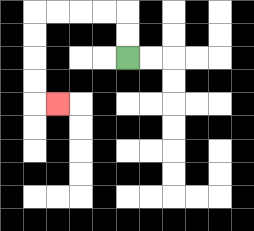{'start': '[5, 2]', 'end': '[2, 4]', 'path_directions': 'U,U,L,L,L,L,D,D,D,D,R', 'path_coordinates': '[[5, 2], [5, 1], [5, 0], [4, 0], [3, 0], [2, 0], [1, 0], [1, 1], [1, 2], [1, 3], [1, 4], [2, 4]]'}